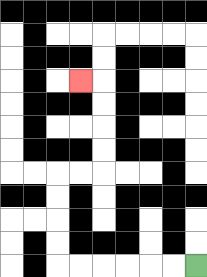{'start': '[8, 11]', 'end': '[3, 3]', 'path_directions': 'L,L,L,L,L,L,U,U,U,U,R,R,U,U,U,U,L', 'path_coordinates': '[[8, 11], [7, 11], [6, 11], [5, 11], [4, 11], [3, 11], [2, 11], [2, 10], [2, 9], [2, 8], [2, 7], [3, 7], [4, 7], [4, 6], [4, 5], [4, 4], [4, 3], [3, 3]]'}